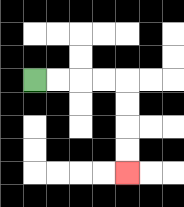{'start': '[1, 3]', 'end': '[5, 7]', 'path_directions': 'R,R,R,R,D,D,D,D', 'path_coordinates': '[[1, 3], [2, 3], [3, 3], [4, 3], [5, 3], [5, 4], [5, 5], [5, 6], [5, 7]]'}